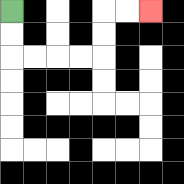{'start': '[0, 0]', 'end': '[6, 0]', 'path_directions': 'D,D,R,R,R,R,U,U,R,R', 'path_coordinates': '[[0, 0], [0, 1], [0, 2], [1, 2], [2, 2], [3, 2], [4, 2], [4, 1], [4, 0], [5, 0], [6, 0]]'}